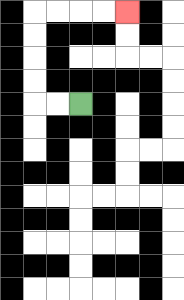{'start': '[3, 4]', 'end': '[5, 0]', 'path_directions': 'L,L,U,U,U,U,R,R,R,R', 'path_coordinates': '[[3, 4], [2, 4], [1, 4], [1, 3], [1, 2], [1, 1], [1, 0], [2, 0], [3, 0], [4, 0], [5, 0]]'}